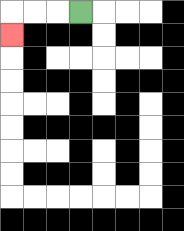{'start': '[3, 0]', 'end': '[0, 1]', 'path_directions': 'L,L,L,D', 'path_coordinates': '[[3, 0], [2, 0], [1, 0], [0, 0], [0, 1]]'}